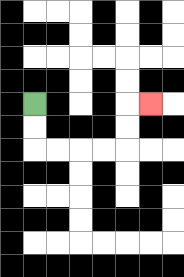{'start': '[1, 4]', 'end': '[6, 4]', 'path_directions': 'D,D,R,R,R,R,U,U,R', 'path_coordinates': '[[1, 4], [1, 5], [1, 6], [2, 6], [3, 6], [4, 6], [5, 6], [5, 5], [5, 4], [6, 4]]'}